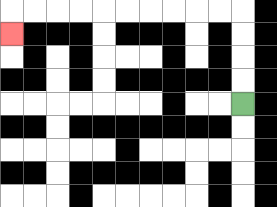{'start': '[10, 4]', 'end': '[0, 1]', 'path_directions': 'U,U,U,U,L,L,L,L,L,L,L,L,L,L,D', 'path_coordinates': '[[10, 4], [10, 3], [10, 2], [10, 1], [10, 0], [9, 0], [8, 0], [7, 0], [6, 0], [5, 0], [4, 0], [3, 0], [2, 0], [1, 0], [0, 0], [0, 1]]'}